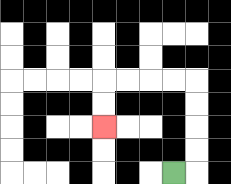{'start': '[7, 7]', 'end': '[4, 5]', 'path_directions': 'R,U,U,U,U,L,L,L,L,D,D', 'path_coordinates': '[[7, 7], [8, 7], [8, 6], [8, 5], [8, 4], [8, 3], [7, 3], [6, 3], [5, 3], [4, 3], [4, 4], [4, 5]]'}